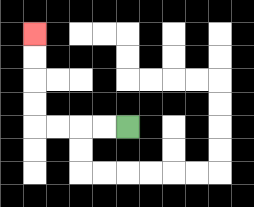{'start': '[5, 5]', 'end': '[1, 1]', 'path_directions': 'L,L,L,L,U,U,U,U', 'path_coordinates': '[[5, 5], [4, 5], [3, 5], [2, 5], [1, 5], [1, 4], [1, 3], [1, 2], [1, 1]]'}